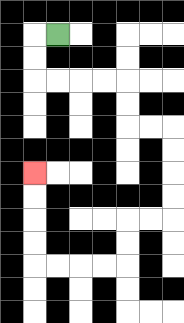{'start': '[2, 1]', 'end': '[1, 7]', 'path_directions': 'L,D,D,R,R,R,R,D,D,R,R,D,D,D,D,L,L,D,D,L,L,L,L,U,U,U,U', 'path_coordinates': '[[2, 1], [1, 1], [1, 2], [1, 3], [2, 3], [3, 3], [4, 3], [5, 3], [5, 4], [5, 5], [6, 5], [7, 5], [7, 6], [7, 7], [7, 8], [7, 9], [6, 9], [5, 9], [5, 10], [5, 11], [4, 11], [3, 11], [2, 11], [1, 11], [1, 10], [1, 9], [1, 8], [1, 7]]'}